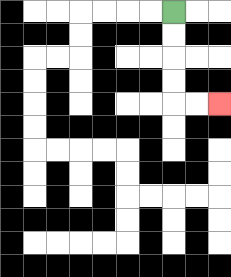{'start': '[7, 0]', 'end': '[9, 4]', 'path_directions': 'D,D,D,D,R,R', 'path_coordinates': '[[7, 0], [7, 1], [7, 2], [7, 3], [7, 4], [8, 4], [9, 4]]'}